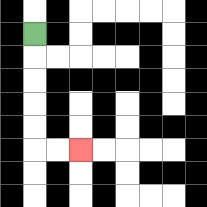{'start': '[1, 1]', 'end': '[3, 6]', 'path_directions': 'D,D,D,D,D,R,R', 'path_coordinates': '[[1, 1], [1, 2], [1, 3], [1, 4], [1, 5], [1, 6], [2, 6], [3, 6]]'}